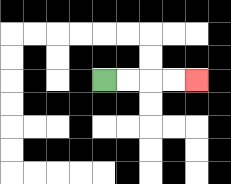{'start': '[4, 3]', 'end': '[8, 3]', 'path_directions': 'R,R,R,R', 'path_coordinates': '[[4, 3], [5, 3], [6, 3], [7, 3], [8, 3]]'}